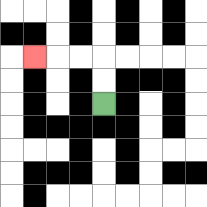{'start': '[4, 4]', 'end': '[1, 2]', 'path_directions': 'U,U,L,L,L', 'path_coordinates': '[[4, 4], [4, 3], [4, 2], [3, 2], [2, 2], [1, 2]]'}